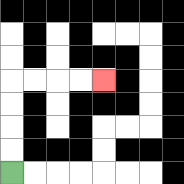{'start': '[0, 7]', 'end': '[4, 3]', 'path_directions': 'U,U,U,U,R,R,R,R', 'path_coordinates': '[[0, 7], [0, 6], [0, 5], [0, 4], [0, 3], [1, 3], [2, 3], [3, 3], [4, 3]]'}